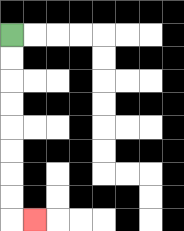{'start': '[0, 1]', 'end': '[1, 9]', 'path_directions': 'D,D,D,D,D,D,D,D,R', 'path_coordinates': '[[0, 1], [0, 2], [0, 3], [0, 4], [0, 5], [0, 6], [0, 7], [0, 8], [0, 9], [1, 9]]'}